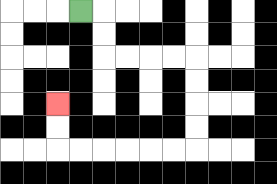{'start': '[3, 0]', 'end': '[2, 4]', 'path_directions': 'R,D,D,R,R,R,R,D,D,D,D,L,L,L,L,L,L,U,U', 'path_coordinates': '[[3, 0], [4, 0], [4, 1], [4, 2], [5, 2], [6, 2], [7, 2], [8, 2], [8, 3], [8, 4], [8, 5], [8, 6], [7, 6], [6, 6], [5, 6], [4, 6], [3, 6], [2, 6], [2, 5], [2, 4]]'}